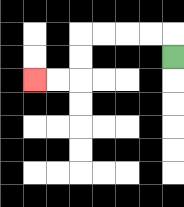{'start': '[7, 2]', 'end': '[1, 3]', 'path_directions': 'U,L,L,L,L,D,D,L,L', 'path_coordinates': '[[7, 2], [7, 1], [6, 1], [5, 1], [4, 1], [3, 1], [3, 2], [3, 3], [2, 3], [1, 3]]'}